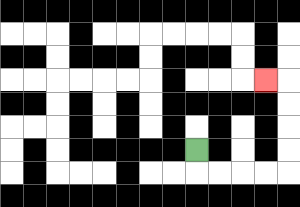{'start': '[8, 6]', 'end': '[11, 3]', 'path_directions': 'D,R,R,R,R,U,U,U,U,L', 'path_coordinates': '[[8, 6], [8, 7], [9, 7], [10, 7], [11, 7], [12, 7], [12, 6], [12, 5], [12, 4], [12, 3], [11, 3]]'}